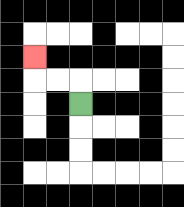{'start': '[3, 4]', 'end': '[1, 2]', 'path_directions': 'U,L,L,U', 'path_coordinates': '[[3, 4], [3, 3], [2, 3], [1, 3], [1, 2]]'}